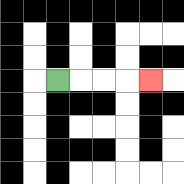{'start': '[2, 3]', 'end': '[6, 3]', 'path_directions': 'R,R,R,R', 'path_coordinates': '[[2, 3], [3, 3], [4, 3], [5, 3], [6, 3]]'}